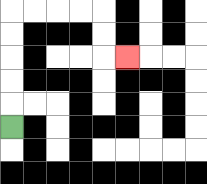{'start': '[0, 5]', 'end': '[5, 2]', 'path_directions': 'U,U,U,U,U,R,R,R,R,D,D,R', 'path_coordinates': '[[0, 5], [0, 4], [0, 3], [0, 2], [0, 1], [0, 0], [1, 0], [2, 0], [3, 0], [4, 0], [4, 1], [4, 2], [5, 2]]'}